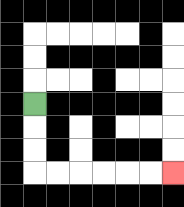{'start': '[1, 4]', 'end': '[7, 7]', 'path_directions': 'D,D,D,R,R,R,R,R,R', 'path_coordinates': '[[1, 4], [1, 5], [1, 6], [1, 7], [2, 7], [3, 7], [4, 7], [5, 7], [6, 7], [7, 7]]'}